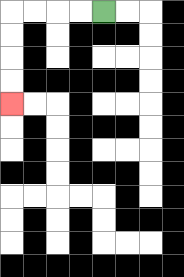{'start': '[4, 0]', 'end': '[0, 4]', 'path_directions': 'L,L,L,L,D,D,D,D', 'path_coordinates': '[[4, 0], [3, 0], [2, 0], [1, 0], [0, 0], [0, 1], [0, 2], [0, 3], [0, 4]]'}